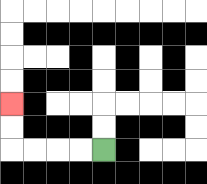{'start': '[4, 6]', 'end': '[0, 4]', 'path_directions': 'L,L,L,L,U,U', 'path_coordinates': '[[4, 6], [3, 6], [2, 6], [1, 6], [0, 6], [0, 5], [0, 4]]'}